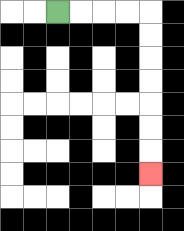{'start': '[2, 0]', 'end': '[6, 7]', 'path_directions': 'R,R,R,R,D,D,D,D,D,D,D', 'path_coordinates': '[[2, 0], [3, 0], [4, 0], [5, 0], [6, 0], [6, 1], [6, 2], [6, 3], [6, 4], [6, 5], [6, 6], [6, 7]]'}